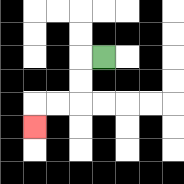{'start': '[4, 2]', 'end': '[1, 5]', 'path_directions': 'L,D,D,L,L,D', 'path_coordinates': '[[4, 2], [3, 2], [3, 3], [3, 4], [2, 4], [1, 4], [1, 5]]'}